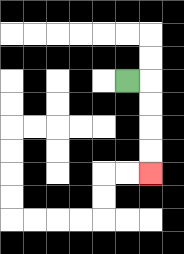{'start': '[5, 3]', 'end': '[6, 7]', 'path_directions': 'R,D,D,D,D', 'path_coordinates': '[[5, 3], [6, 3], [6, 4], [6, 5], [6, 6], [6, 7]]'}